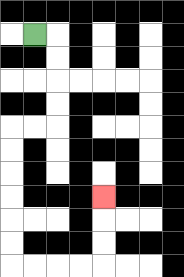{'start': '[1, 1]', 'end': '[4, 8]', 'path_directions': 'R,D,D,D,D,L,L,D,D,D,D,D,D,R,R,R,R,U,U,U', 'path_coordinates': '[[1, 1], [2, 1], [2, 2], [2, 3], [2, 4], [2, 5], [1, 5], [0, 5], [0, 6], [0, 7], [0, 8], [0, 9], [0, 10], [0, 11], [1, 11], [2, 11], [3, 11], [4, 11], [4, 10], [4, 9], [4, 8]]'}